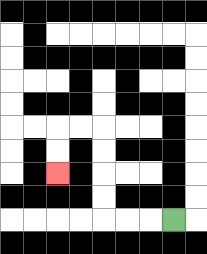{'start': '[7, 9]', 'end': '[2, 7]', 'path_directions': 'L,L,L,U,U,U,U,L,L,D,D', 'path_coordinates': '[[7, 9], [6, 9], [5, 9], [4, 9], [4, 8], [4, 7], [4, 6], [4, 5], [3, 5], [2, 5], [2, 6], [2, 7]]'}